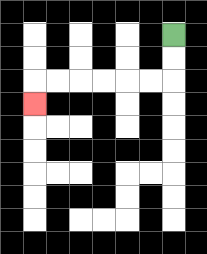{'start': '[7, 1]', 'end': '[1, 4]', 'path_directions': 'D,D,L,L,L,L,L,L,D', 'path_coordinates': '[[7, 1], [7, 2], [7, 3], [6, 3], [5, 3], [4, 3], [3, 3], [2, 3], [1, 3], [1, 4]]'}